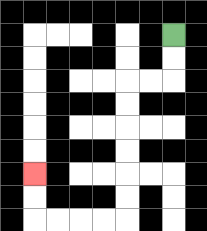{'start': '[7, 1]', 'end': '[1, 7]', 'path_directions': 'D,D,L,L,D,D,D,D,D,D,L,L,L,L,U,U', 'path_coordinates': '[[7, 1], [7, 2], [7, 3], [6, 3], [5, 3], [5, 4], [5, 5], [5, 6], [5, 7], [5, 8], [5, 9], [4, 9], [3, 9], [2, 9], [1, 9], [1, 8], [1, 7]]'}